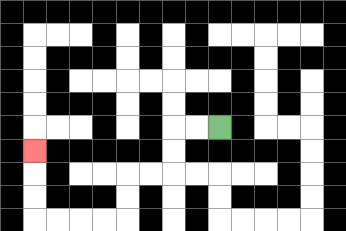{'start': '[9, 5]', 'end': '[1, 6]', 'path_directions': 'L,L,D,D,L,L,D,D,L,L,L,L,U,U,U', 'path_coordinates': '[[9, 5], [8, 5], [7, 5], [7, 6], [7, 7], [6, 7], [5, 7], [5, 8], [5, 9], [4, 9], [3, 9], [2, 9], [1, 9], [1, 8], [1, 7], [1, 6]]'}